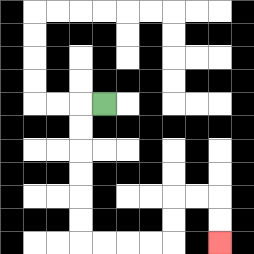{'start': '[4, 4]', 'end': '[9, 10]', 'path_directions': 'L,D,D,D,D,D,D,R,R,R,R,U,U,R,R,D,D', 'path_coordinates': '[[4, 4], [3, 4], [3, 5], [3, 6], [3, 7], [3, 8], [3, 9], [3, 10], [4, 10], [5, 10], [6, 10], [7, 10], [7, 9], [7, 8], [8, 8], [9, 8], [9, 9], [9, 10]]'}